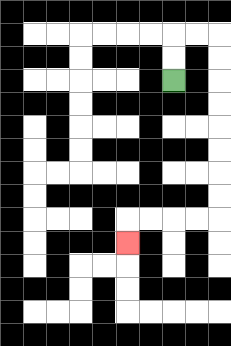{'start': '[7, 3]', 'end': '[5, 10]', 'path_directions': 'U,U,R,R,D,D,D,D,D,D,D,D,L,L,L,L,D', 'path_coordinates': '[[7, 3], [7, 2], [7, 1], [8, 1], [9, 1], [9, 2], [9, 3], [9, 4], [9, 5], [9, 6], [9, 7], [9, 8], [9, 9], [8, 9], [7, 9], [6, 9], [5, 9], [5, 10]]'}